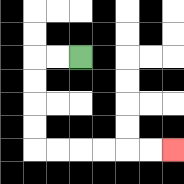{'start': '[3, 2]', 'end': '[7, 6]', 'path_directions': 'L,L,D,D,D,D,R,R,R,R,R,R', 'path_coordinates': '[[3, 2], [2, 2], [1, 2], [1, 3], [1, 4], [1, 5], [1, 6], [2, 6], [3, 6], [4, 6], [5, 6], [6, 6], [7, 6]]'}